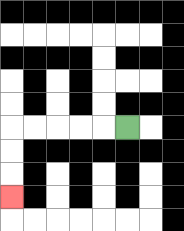{'start': '[5, 5]', 'end': '[0, 8]', 'path_directions': 'L,L,L,L,L,D,D,D', 'path_coordinates': '[[5, 5], [4, 5], [3, 5], [2, 5], [1, 5], [0, 5], [0, 6], [0, 7], [0, 8]]'}